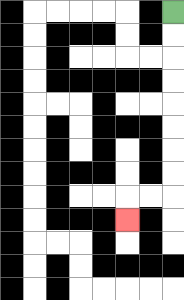{'start': '[7, 0]', 'end': '[5, 9]', 'path_directions': 'D,D,D,D,D,D,D,D,L,L,D', 'path_coordinates': '[[7, 0], [7, 1], [7, 2], [7, 3], [7, 4], [7, 5], [7, 6], [7, 7], [7, 8], [6, 8], [5, 8], [5, 9]]'}